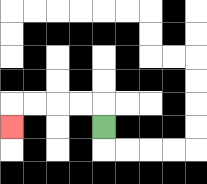{'start': '[4, 5]', 'end': '[0, 5]', 'path_directions': 'U,L,L,L,L,D', 'path_coordinates': '[[4, 5], [4, 4], [3, 4], [2, 4], [1, 4], [0, 4], [0, 5]]'}